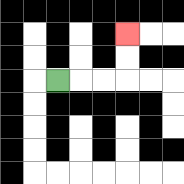{'start': '[2, 3]', 'end': '[5, 1]', 'path_directions': 'R,R,R,U,U', 'path_coordinates': '[[2, 3], [3, 3], [4, 3], [5, 3], [5, 2], [5, 1]]'}